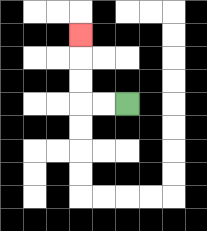{'start': '[5, 4]', 'end': '[3, 1]', 'path_directions': 'L,L,U,U,U', 'path_coordinates': '[[5, 4], [4, 4], [3, 4], [3, 3], [3, 2], [3, 1]]'}